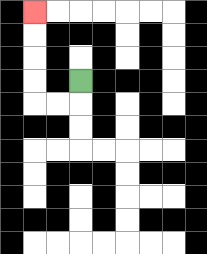{'start': '[3, 3]', 'end': '[1, 0]', 'path_directions': 'D,L,L,U,U,U,U', 'path_coordinates': '[[3, 3], [3, 4], [2, 4], [1, 4], [1, 3], [1, 2], [1, 1], [1, 0]]'}